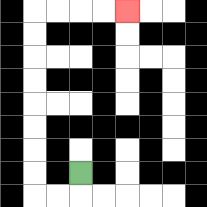{'start': '[3, 7]', 'end': '[5, 0]', 'path_directions': 'D,L,L,U,U,U,U,U,U,U,U,R,R,R,R', 'path_coordinates': '[[3, 7], [3, 8], [2, 8], [1, 8], [1, 7], [1, 6], [1, 5], [1, 4], [1, 3], [1, 2], [1, 1], [1, 0], [2, 0], [3, 0], [4, 0], [5, 0]]'}